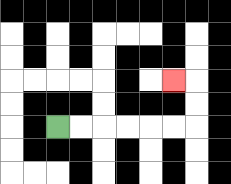{'start': '[2, 5]', 'end': '[7, 3]', 'path_directions': 'R,R,R,R,R,R,U,U,L', 'path_coordinates': '[[2, 5], [3, 5], [4, 5], [5, 5], [6, 5], [7, 5], [8, 5], [8, 4], [8, 3], [7, 3]]'}